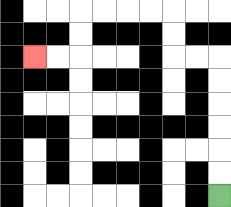{'start': '[9, 8]', 'end': '[1, 2]', 'path_directions': 'U,U,U,U,U,U,L,L,U,U,L,L,L,L,D,D,L,L', 'path_coordinates': '[[9, 8], [9, 7], [9, 6], [9, 5], [9, 4], [9, 3], [9, 2], [8, 2], [7, 2], [7, 1], [7, 0], [6, 0], [5, 0], [4, 0], [3, 0], [3, 1], [3, 2], [2, 2], [1, 2]]'}